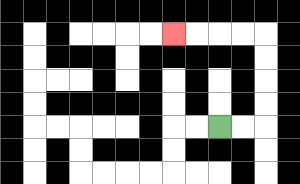{'start': '[9, 5]', 'end': '[7, 1]', 'path_directions': 'R,R,U,U,U,U,L,L,L,L', 'path_coordinates': '[[9, 5], [10, 5], [11, 5], [11, 4], [11, 3], [11, 2], [11, 1], [10, 1], [9, 1], [8, 1], [7, 1]]'}